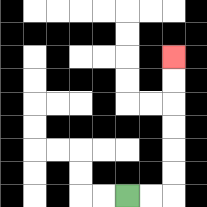{'start': '[5, 8]', 'end': '[7, 2]', 'path_directions': 'R,R,U,U,U,U,U,U', 'path_coordinates': '[[5, 8], [6, 8], [7, 8], [7, 7], [7, 6], [7, 5], [7, 4], [7, 3], [7, 2]]'}